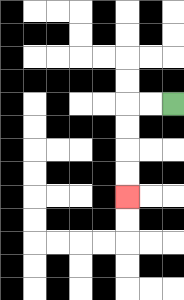{'start': '[7, 4]', 'end': '[5, 8]', 'path_directions': 'L,L,D,D,D,D', 'path_coordinates': '[[7, 4], [6, 4], [5, 4], [5, 5], [5, 6], [5, 7], [5, 8]]'}